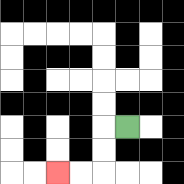{'start': '[5, 5]', 'end': '[2, 7]', 'path_directions': 'L,D,D,L,L', 'path_coordinates': '[[5, 5], [4, 5], [4, 6], [4, 7], [3, 7], [2, 7]]'}